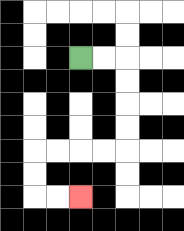{'start': '[3, 2]', 'end': '[3, 8]', 'path_directions': 'R,R,D,D,D,D,L,L,L,L,D,D,R,R', 'path_coordinates': '[[3, 2], [4, 2], [5, 2], [5, 3], [5, 4], [5, 5], [5, 6], [4, 6], [3, 6], [2, 6], [1, 6], [1, 7], [1, 8], [2, 8], [3, 8]]'}